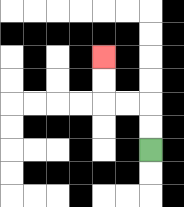{'start': '[6, 6]', 'end': '[4, 2]', 'path_directions': 'U,U,L,L,U,U', 'path_coordinates': '[[6, 6], [6, 5], [6, 4], [5, 4], [4, 4], [4, 3], [4, 2]]'}